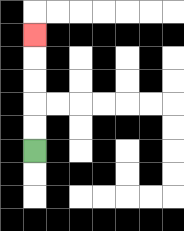{'start': '[1, 6]', 'end': '[1, 1]', 'path_directions': 'U,U,U,U,U', 'path_coordinates': '[[1, 6], [1, 5], [1, 4], [1, 3], [1, 2], [1, 1]]'}